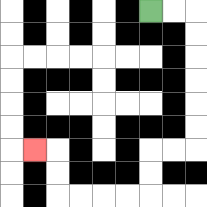{'start': '[6, 0]', 'end': '[1, 6]', 'path_directions': 'R,R,D,D,D,D,D,D,L,L,D,D,L,L,L,L,U,U,L', 'path_coordinates': '[[6, 0], [7, 0], [8, 0], [8, 1], [8, 2], [8, 3], [8, 4], [8, 5], [8, 6], [7, 6], [6, 6], [6, 7], [6, 8], [5, 8], [4, 8], [3, 8], [2, 8], [2, 7], [2, 6], [1, 6]]'}